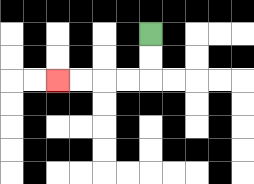{'start': '[6, 1]', 'end': '[2, 3]', 'path_directions': 'D,D,L,L,L,L', 'path_coordinates': '[[6, 1], [6, 2], [6, 3], [5, 3], [4, 3], [3, 3], [2, 3]]'}